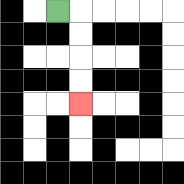{'start': '[2, 0]', 'end': '[3, 4]', 'path_directions': 'R,D,D,D,D', 'path_coordinates': '[[2, 0], [3, 0], [3, 1], [3, 2], [3, 3], [3, 4]]'}